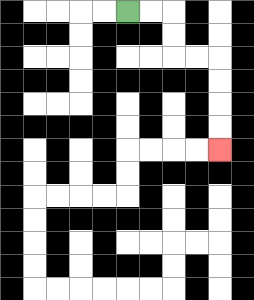{'start': '[5, 0]', 'end': '[9, 6]', 'path_directions': 'R,R,D,D,R,R,D,D,D,D', 'path_coordinates': '[[5, 0], [6, 0], [7, 0], [7, 1], [7, 2], [8, 2], [9, 2], [9, 3], [9, 4], [9, 5], [9, 6]]'}